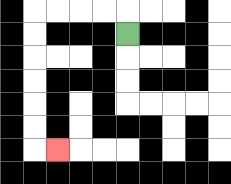{'start': '[5, 1]', 'end': '[2, 6]', 'path_directions': 'U,L,L,L,L,D,D,D,D,D,D,R', 'path_coordinates': '[[5, 1], [5, 0], [4, 0], [3, 0], [2, 0], [1, 0], [1, 1], [1, 2], [1, 3], [1, 4], [1, 5], [1, 6], [2, 6]]'}